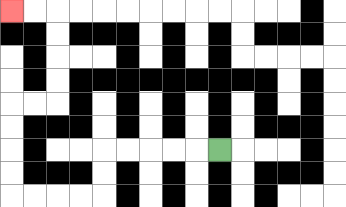{'start': '[9, 6]', 'end': '[0, 0]', 'path_directions': 'L,L,L,L,L,D,D,L,L,L,L,U,U,U,U,R,R,U,U,U,U,L,L', 'path_coordinates': '[[9, 6], [8, 6], [7, 6], [6, 6], [5, 6], [4, 6], [4, 7], [4, 8], [3, 8], [2, 8], [1, 8], [0, 8], [0, 7], [0, 6], [0, 5], [0, 4], [1, 4], [2, 4], [2, 3], [2, 2], [2, 1], [2, 0], [1, 0], [0, 0]]'}